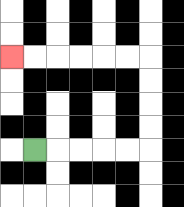{'start': '[1, 6]', 'end': '[0, 2]', 'path_directions': 'R,R,R,R,R,U,U,U,U,L,L,L,L,L,L', 'path_coordinates': '[[1, 6], [2, 6], [3, 6], [4, 6], [5, 6], [6, 6], [6, 5], [6, 4], [6, 3], [6, 2], [5, 2], [4, 2], [3, 2], [2, 2], [1, 2], [0, 2]]'}